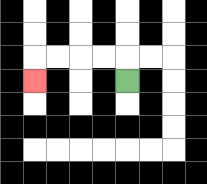{'start': '[5, 3]', 'end': '[1, 3]', 'path_directions': 'U,L,L,L,L,D', 'path_coordinates': '[[5, 3], [5, 2], [4, 2], [3, 2], [2, 2], [1, 2], [1, 3]]'}